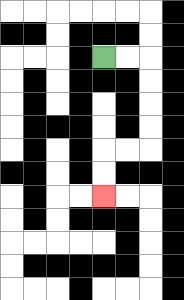{'start': '[4, 2]', 'end': '[4, 8]', 'path_directions': 'R,R,D,D,D,D,L,L,D,D', 'path_coordinates': '[[4, 2], [5, 2], [6, 2], [6, 3], [6, 4], [6, 5], [6, 6], [5, 6], [4, 6], [4, 7], [4, 8]]'}